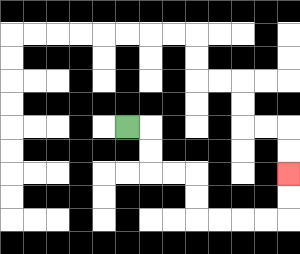{'start': '[5, 5]', 'end': '[12, 7]', 'path_directions': 'R,D,D,R,R,D,D,R,R,R,R,U,U', 'path_coordinates': '[[5, 5], [6, 5], [6, 6], [6, 7], [7, 7], [8, 7], [8, 8], [8, 9], [9, 9], [10, 9], [11, 9], [12, 9], [12, 8], [12, 7]]'}